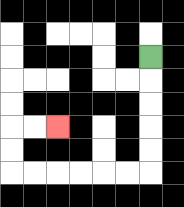{'start': '[6, 2]', 'end': '[2, 5]', 'path_directions': 'D,D,D,D,D,L,L,L,L,L,L,U,U,R,R', 'path_coordinates': '[[6, 2], [6, 3], [6, 4], [6, 5], [6, 6], [6, 7], [5, 7], [4, 7], [3, 7], [2, 7], [1, 7], [0, 7], [0, 6], [0, 5], [1, 5], [2, 5]]'}